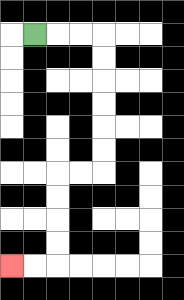{'start': '[1, 1]', 'end': '[0, 11]', 'path_directions': 'R,R,R,D,D,D,D,D,D,L,L,D,D,D,D,L,L', 'path_coordinates': '[[1, 1], [2, 1], [3, 1], [4, 1], [4, 2], [4, 3], [4, 4], [4, 5], [4, 6], [4, 7], [3, 7], [2, 7], [2, 8], [2, 9], [2, 10], [2, 11], [1, 11], [0, 11]]'}